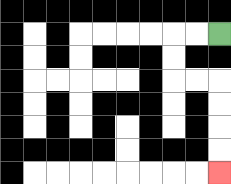{'start': '[9, 1]', 'end': '[9, 7]', 'path_directions': 'L,L,D,D,R,R,D,D,D,D', 'path_coordinates': '[[9, 1], [8, 1], [7, 1], [7, 2], [7, 3], [8, 3], [9, 3], [9, 4], [9, 5], [9, 6], [9, 7]]'}